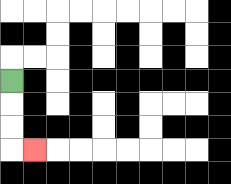{'start': '[0, 3]', 'end': '[1, 6]', 'path_directions': 'D,D,D,R', 'path_coordinates': '[[0, 3], [0, 4], [0, 5], [0, 6], [1, 6]]'}